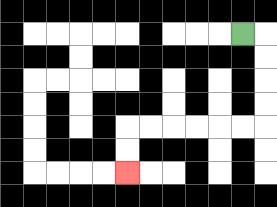{'start': '[10, 1]', 'end': '[5, 7]', 'path_directions': 'R,D,D,D,D,L,L,L,L,L,L,D,D', 'path_coordinates': '[[10, 1], [11, 1], [11, 2], [11, 3], [11, 4], [11, 5], [10, 5], [9, 5], [8, 5], [7, 5], [6, 5], [5, 5], [5, 6], [5, 7]]'}